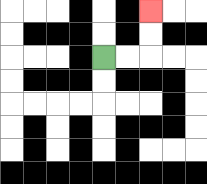{'start': '[4, 2]', 'end': '[6, 0]', 'path_directions': 'R,R,U,U', 'path_coordinates': '[[4, 2], [5, 2], [6, 2], [6, 1], [6, 0]]'}